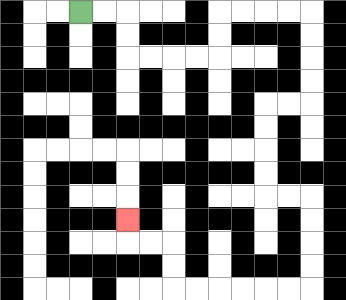{'start': '[3, 0]', 'end': '[5, 9]', 'path_directions': 'R,R,D,D,R,R,R,R,U,U,R,R,R,R,D,D,D,D,L,L,D,D,D,D,R,R,D,D,D,D,L,L,L,L,L,L,U,U,L,L,U', 'path_coordinates': '[[3, 0], [4, 0], [5, 0], [5, 1], [5, 2], [6, 2], [7, 2], [8, 2], [9, 2], [9, 1], [9, 0], [10, 0], [11, 0], [12, 0], [13, 0], [13, 1], [13, 2], [13, 3], [13, 4], [12, 4], [11, 4], [11, 5], [11, 6], [11, 7], [11, 8], [12, 8], [13, 8], [13, 9], [13, 10], [13, 11], [13, 12], [12, 12], [11, 12], [10, 12], [9, 12], [8, 12], [7, 12], [7, 11], [7, 10], [6, 10], [5, 10], [5, 9]]'}